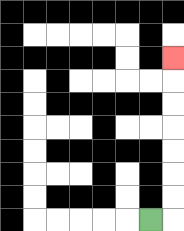{'start': '[6, 9]', 'end': '[7, 2]', 'path_directions': 'R,U,U,U,U,U,U,U', 'path_coordinates': '[[6, 9], [7, 9], [7, 8], [7, 7], [7, 6], [7, 5], [7, 4], [7, 3], [7, 2]]'}